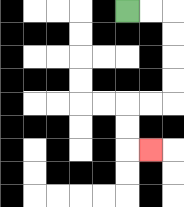{'start': '[5, 0]', 'end': '[6, 6]', 'path_directions': 'R,R,D,D,D,D,L,L,D,D,R', 'path_coordinates': '[[5, 0], [6, 0], [7, 0], [7, 1], [7, 2], [7, 3], [7, 4], [6, 4], [5, 4], [5, 5], [5, 6], [6, 6]]'}